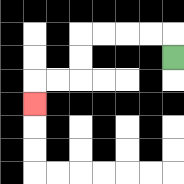{'start': '[7, 2]', 'end': '[1, 4]', 'path_directions': 'U,L,L,L,L,D,D,L,L,D', 'path_coordinates': '[[7, 2], [7, 1], [6, 1], [5, 1], [4, 1], [3, 1], [3, 2], [3, 3], [2, 3], [1, 3], [1, 4]]'}